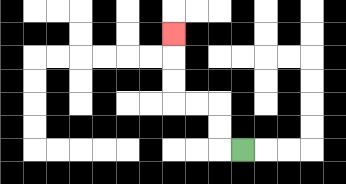{'start': '[10, 6]', 'end': '[7, 1]', 'path_directions': 'L,U,U,L,L,U,U,U', 'path_coordinates': '[[10, 6], [9, 6], [9, 5], [9, 4], [8, 4], [7, 4], [7, 3], [7, 2], [7, 1]]'}